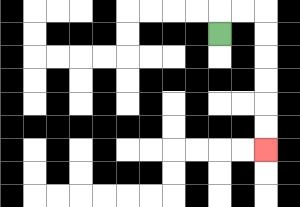{'start': '[9, 1]', 'end': '[11, 6]', 'path_directions': 'U,R,R,D,D,D,D,D,D', 'path_coordinates': '[[9, 1], [9, 0], [10, 0], [11, 0], [11, 1], [11, 2], [11, 3], [11, 4], [11, 5], [11, 6]]'}